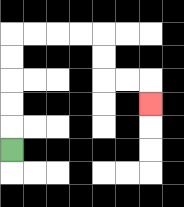{'start': '[0, 6]', 'end': '[6, 4]', 'path_directions': 'U,U,U,U,U,R,R,R,R,D,D,R,R,D', 'path_coordinates': '[[0, 6], [0, 5], [0, 4], [0, 3], [0, 2], [0, 1], [1, 1], [2, 1], [3, 1], [4, 1], [4, 2], [4, 3], [5, 3], [6, 3], [6, 4]]'}